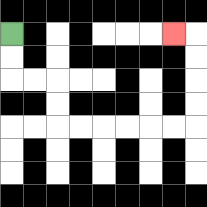{'start': '[0, 1]', 'end': '[7, 1]', 'path_directions': 'D,D,R,R,D,D,R,R,R,R,R,R,U,U,U,U,L', 'path_coordinates': '[[0, 1], [0, 2], [0, 3], [1, 3], [2, 3], [2, 4], [2, 5], [3, 5], [4, 5], [5, 5], [6, 5], [7, 5], [8, 5], [8, 4], [8, 3], [8, 2], [8, 1], [7, 1]]'}